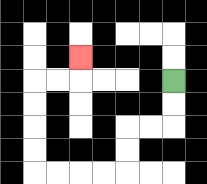{'start': '[7, 3]', 'end': '[3, 2]', 'path_directions': 'D,D,L,L,D,D,L,L,L,L,U,U,U,U,R,R,U', 'path_coordinates': '[[7, 3], [7, 4], [7, 5], [6, 5], [5, 5], [5, 6], [5, 7], [4, 7], [3, 7], [2, 7], [1, 7], [1, 6], [1, 5], [1, 4], [1, 3], [2, 3], [3, 3], [3, 2]]'}